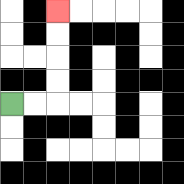{'start': '[0, 4]', 'end': '[2, 0]', 'path_directions': 'R,R,U,U,U,U', 'path_coordinates': '[[0, 4], [1, 4], [2, 4], [2, 3], [2, 2], [2, 1], [2, 0]]'}